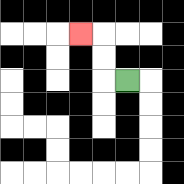{'start': '[5, 3]', 'end': '[3, 1]', 'path_directions': 'L,U,U,L', 'path_coordinates': '[[5, 3], [4, 3], [4, 2], [4, 1], [3, 1]]'}